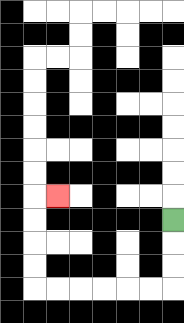{'start': '[7, 9]', 'end': '[2, 8]', 'path_directions': 'D,D,D,L,L,L,L,L,L,U,U,U,U,R', 'path_coordinates': '[[7, 9], [7, 10], [7, 11], [7, 12], [6, 12], [5, 12], [4, 12], [3, 12], [2, 12], [1, 12], [1, 11], [1, 10], [1, 9], [1, 8], [2, 8]]'}